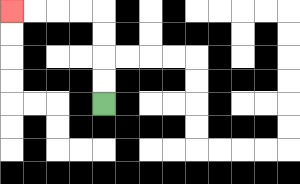{'start': '[4, 4]', 'end': '[0, 0]', 'path_directions': 'U,U,U,U,L,L,L,L', 'path_coordinates': '[[4, 4], [4, 3], [4, 2], [4, 1], [4, 0], [3, 0], [2, 0], [1, 0], [0, 0]]'}